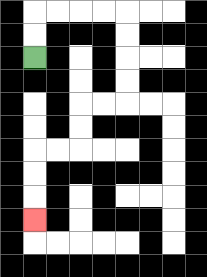{'start': '[1, 2]', 'end': '[1, 9]', 'path_directions': 'U,U,R,R,R,R,D,D,D,D,L,L,D,D,L,L,D,D,D', 'path_coordinates': '[[1, 2], [1, 1], [1, 0], [2, 0], [3, 0], [4, 0], [5, 0], [5, 1], [5, 2], [5, 3], [5, 4], [4, 4], [3, 4], [3, 5], [3, 6], [2, 6], [1, 6], [1, 7], [1, 8], [1, 9]]'}